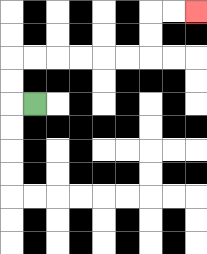{'start': '[1, 4]', 'end': '[8, 0]', 'path_directions': 'L,U,U,R,R,R,R,R,R,U,U,R,R', 'path_coordinates': '[[1, 4], [0, 4], [0, 3], [0, 2], [1, 2], [2, 2], [3, 2], [4, 2], [5, 2], [6, 2], [6, 1], [6, 0], [7, 0], [8, 0]]'}